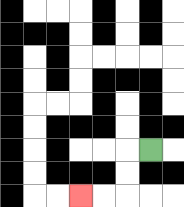{'start': '[6, 6]', 'end': '[3, 8]', 'path_directions': 'L,D,D,L,L', 'path_coordinates': '[[6, 6], [5, 6], [5, 7], [5, 8], [4, 8], [3, 8]]'}